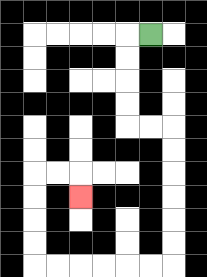{'start': '[6, 1]', 'end': '[3, 8]', 'path_directions': 'L,D,D,D,D,R,R,D,D,D,D,D,D,L,L,L,L,L,L,U,U,U,U,R,R,D', 'path_coordinates': '[[6, 1], [5, 1], [5, 2], [5, 3], [5, 4], [5, 5], [6, 5], [7, 5], [7, 6], [7, 7], [7, 8], [7, 9], [7, 10], [7, 11], [6, 11], [5, 11], [4, 11], [3, 11], [2, 11], [1, 11], [1, 10], [1, 9], [1, 8], [1, 7], [2, 7], [3, 7], [3, 8]]'}